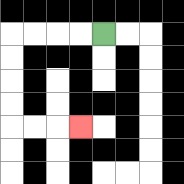{'start': '[4, 1]', 'end': '[3, 5]', 'path_directions': 'L,L,L,L,D,D,D,D,R,R,R', 'path_coordinates': '[[4, 1], [3, 1], [2, 1], [1, 1], [0, 1], [0, 2], [0, 3], [0, 4], [0, 5], [1, 5], [2, 5], [3, 5]]'}